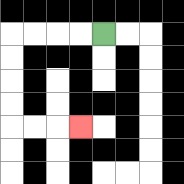{'start': '[4, 1]', 'end': '[3, 5]', 'path_directions': 'L,L,L,L,D,D,D,D,R,R,R', 'path_coordinates': '[[4, 1], [3, 1], [2, 1], [1, 1], [0, 1], [0, 2], [0, 3], [0, 4], [0, 5], [1, 5], [2, 5], [3, 5]]'}